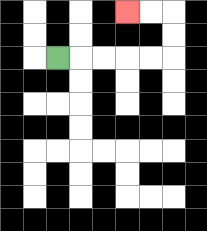{'start': '[2, 2]', 'end': '[5, 0]', 'path_directions': 'R,R,R,R,R,U,U,L,L', 'path_coordinates': '[[2, 2], [3, 2], [4, 2], [5, 2], [6, 2], [7, 2], [7, 1], [7, 0], [6, 0], [5, 0]]'}